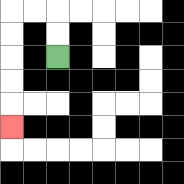{'start': '[2, 2]', 'end': '[0, 5]', 'path_directions': 'U,U,L,L,D,D,D,D,D', 'path_coordinates': '[[2, 2], [2, 1], [2, 0], [1, 0], [0, 0], [0, 1], [0, 2], [0, 3], [0, 4], [0, 5]]'}